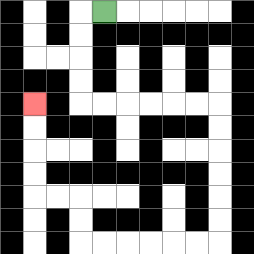{'start': '[4, 0]', 'end': '[1, 4]', 'path_directions': 'L,D,D,D,D,R,R,R,R,R,R,D,D,D,D,D,D,L,L,L,L,L,L,U,U,L,L,U,U,U,U', 'path_coordinates': '[[4, 0], [3, 0], [3, 1], [3, 2], [3, 3], [3, 4], [4, 4], [5, 4], [6, 4], [7, 4], [8, 4], [9, 4], [9, 5], [9, 6], [9, 7], [9, 8], [9, 9], [9, 10], [8, 10], [7, 10], [6, 10], [5, 10], [4, 10], [3, 10], [3, 9], [3, 8], [2, 8], [1, 8], [1, 7], [1, 6], [1, 5], [1, 4]]'}